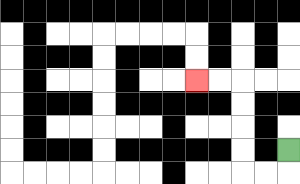{'start': '[12, 6]', 'end': '[8, 3]', 'path_directions': 'D,L,L,U,U,U,U,L,L', 'path_coordinates': '[[12, 6], [12, 7], [11, 7], [10, 7], [10, 6], [10, 5], [10, 4], [10, 3], [9, 3], [8, 3]]'}